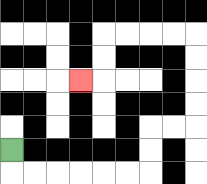{'start': '[0, 6]', 'end': '[3, 3]', 'path_directions': 'D,R,R,R,R,R,R,U,U,R,R,U,U,U,U,L,L,L,L,D,D,L', 'path_coordinates': '[[0, 6], [0, 7], [1, 7], [2, 7], [3, 7], [4, 7], [5, 7], [6, 7], [6, 6], [6, 5], [7, 5], [8, 5], [8, 4], [8, 3], [8, 2], [8, 1], [7, 1], [6, 1], [5, 1], [4, 1], [4, 2], [4, 3], [3, 3]]'}